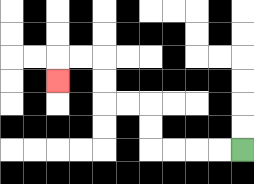{'start': '[10, 6]', 'end': '[2, 3]', 'path_directions': 'L,L,L,L,U,U,L,L,U,U,L,L,D', 'path_coordinates': '[[10, 6], [9, 6], [8, 6], [7, 6], [6, 6], [6, 5], [6, 4], [5, 4], [4, 4], [4, 3], [4, 2], [3, 2], [2, 2], [2, 3]]'}